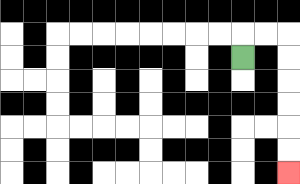{'start': '[10, 2]', 'end': '[12, 7]', 'path_directions': 'U,R,R,D,D,D,D,D,D', 'path_coordinates': '[[10, 2], [10, 1], [11, 1], [12, 1], [12, 2], [12, 3], [12, 4], [12, 5], [12, 6], [12, 7]]'}